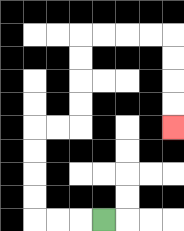{'start': '[4, 9]', 'end': '[7, 5]', 'path_directions': 'L,L,L,U,U,U,U,R,R,U,U,U,U,R,R,R,R,D,D,D,D', 'path_coordinates': '[[4, 9], [3, 9], [2, 9], [1, 9], [1, 8], [1, 7], [1, 6], [1, 5], [2, 5], [3, 5], [3, 4], [3, 3], [3, 2], [3, 1], [4, 1], [5, 1], [6, 1], [7, 1], [7, 2], [7, 3], [7, 4], [7, 5]]'}